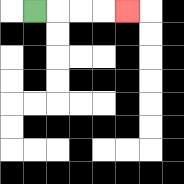{'start': '[1, 0]', 'end': '[5, 0]', 'path_directions': 'R,R,R,R', 'path_coordinates': '[[1, 0], [2, 0], [3, 0], [4, 0], [5, 0]]'}